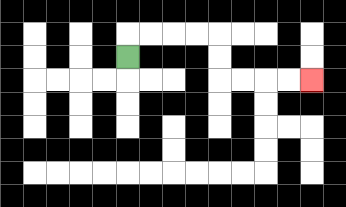{'start': '[5, 2]', 'end': '[13, 3]', 'path_directions': 'U,R,R,R,R,D,D,R,R,R,R', 'path_coordinates': '[[5, 2], [5, 1], [6, 1], [7, 1], [8, 1], [9, 1], [9, 2], [9, 3], [10, 3], [11, 3], [12, 3], [13, 3]]'}